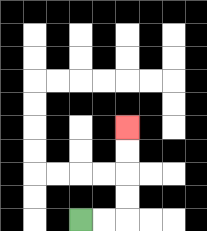{'start': '[3, 9]', 'end': '[5, 5]', 'path_directions': 'R,R,U,U,U,U', 'path_coordinates': '[[3, 9], [4, 9], [5, 9], [5, 8], [5, 7], [5, 6], [5, 5]]'}